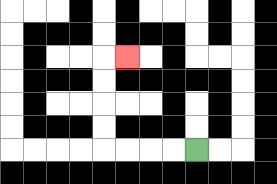{'start': '[8, 6]', 'end': '[5, 2]', 'path_directions': 'L,L,L,L,U,U,U,U,R', 'path_coordinates': '[[8, 6], [7, 6], [6, 6], [5, 6], [4, 6], [4, 5], [4, 4], [4, 3], [4, 2], [5, 2]]'}